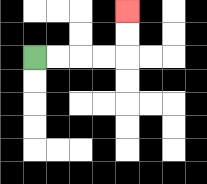{'start': '[1, 2]', 'end': '[5, 0]', 'path_directions': 'R,R,R,R,U,U', 'path_coordinates': '[[1, 2], [2, 2], [3, 2], [4, 2], [5, 2], [5, 1], [5, 0]]'}